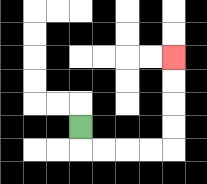{'start': '[3, 5]', 'end': '[7, 2]', 'path_directions': 'D,R,R,R,R,U,U,U,U', 'path_coordinates': '[[3, 5], [3, 6], [4, 6], [5, 6], [6, 6], [7, 6], [7, 5], [7, 4], [7, 3], [7, 2]]'}